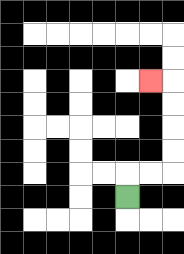{'start': '[5, 8]', 'end': '[6, 3]', 'path_directions': 'U,R,R,U,U,U,U,L', 'path_coordinates': '[[5, 8], [5, 7], [6, 7], [7, 7], [7, 6], [7, 5], [7, 4], [7, 3], [6, 3]]'}